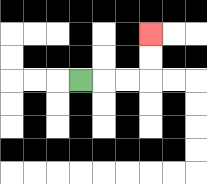{'start': '[3, 3]', 'end': '[6, 1]', 'path_directions': 'R,R,R,U,U', 'path_coordinates': '[[3, 3], [4, 3], [5, 3], [6, 3], [6, 2], [6, 1]]'}